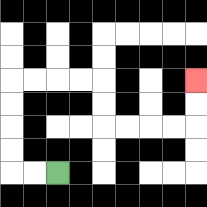{'start': '[2, 7]', 'end': '[8, 3]', 'path_directions': 'L,L,U,U,U,U,R,R,R,R,D,D,R,R,R,R,U,U', 'path_coordinates': '[[2, 7], [1, 7], [0, 7], [0, 6], [0, 5], [0, 4], [0, 3], [1, 3], [2, 3], [3, 3], [4, 3], [4, 4], [4, 5], [5, 5], [6, 5], [7, 5], [8, 5], [8, 4], [8, 3]]'}